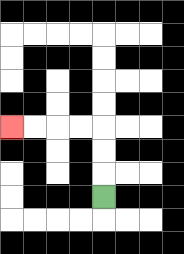{'start': '[4, 8]', 'end': '[0, 5]', 'path_directions': 'U,U,U,L,L,L,L', 'path_coordinates': '[[4, 8], [4, 7], [4, 6], [4, 5], [3, 5], [2, 5], [1, 5], [0, 5]]'}